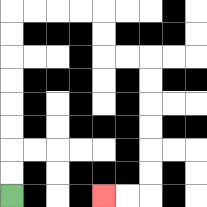{'start': '[0, 8]', 'end': '[4, 8]', 'path_directions': 'U,U,U,U,U,U,U,U,R,R,R,R,D,D,R,R,D,D,D,D,D,D,L,L', 'path_coordinates': '[[0, 8], [0, 7], [0, 6], [0, 5], [0, 4], [0, 3], [0, 2], [0, 1], [0, 0], [1, 0], [2, 0], [3, 0], [4, 0], [4, 1], [4, 2], [5, 2], [6, 2], [6, 3], [6, 4], [6, 5], [6, 6], [6, 7], [6, 8], [5, 8], [4, 8]]'}